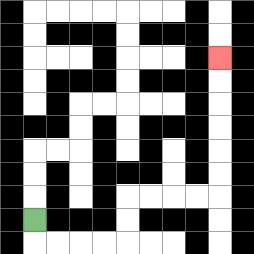{'start': '[1, 9]', 'end': '[9, 2]', 'path_directions': 'D,R,R,R,R,U,U,R,R,R,R,U,U,U,U,U,U', 'path_coordinates': '[[1, 9], [1, 10], [2, 10], [3, 10], [4, 10], [5, 10], [5, 9], [5, 8], [6, 8], [7, 8], [8, 8], [9, 8], [9, 7], [9, 6], [9, 5], [9, 4], [9, 3], [9, 2]]'}